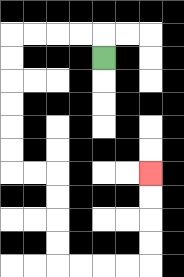{'start': '[4, 2]', 'end': '[6, 7]', 'path_directions': 'U,L,L,L,L,D,D,D,D,D,D,R,R,D,D,D,D,R,R,R,R,U,U,U,U', 'path_coordinates': '[[4, 2], [4, 1], [3, 1], [2, 1], [1, 1], [0, 1], [0, 2], [0, 3], [0, 4], [0, 5], [0, 6], [0, 7], [1, 7], [2, 7], [2, 8], [2, 9], [2, 10], [2, 11], [3, 11], [4, 11], [5, 11], [6, 11], [6, 10], [6, 9], [6, 8], [6, 7]]'}